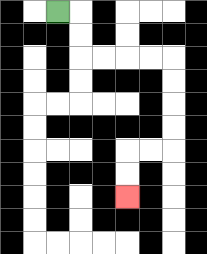{'start': '[2, 0]', 'end': '[5, 8]', 'path_directions': 'R,D,D,R,R,R,R,D,D,D,D,L,L,D,D', 'path_coordinates': '[[2, 0], [3, 0], [3, 1], [3, 2], [4, 2], [5, 2], [6, 2], [7, 2], [7, 3], [7, 4], [7, 5], [7, 6], [6, 6], [5, 6], [5, 7], [5, 8]]'}